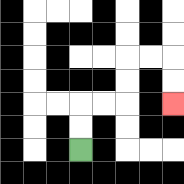{'start': '[3, 6]', 'end': '[7, 4]', 'path_directions': 'U,U,R,R,U,U,R,R,D,D', 'path_coordinates': '[[3, 6], [3, 5], [3, 4], [4, 4], [5, 4], [5, 3], [5, 2], [6, 2], [7, 2], [7, 3], [7, 4]]'}